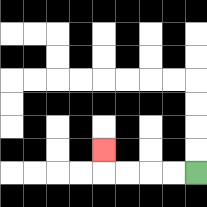{'start': '[8, 7]', 'end': '[4, 6]', 'path_directions': 'L,L,L,L,U', 'path_coordinates': '[[8, 7], [7, 7], [6, 7], [5, 7], [4, 7], [4, 6]]'}